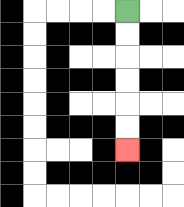{'start': '[5, 0]', 'end': '[5, 6]', 'path_directions': 'D,D,D,D,D,D', 'path_coordinates': '[[5, 0], [5, 1], [5, 2], [5, 3], [5, 4], [5, 5], [5, 6]]'}